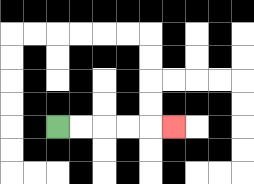{'start': '[2, 5]', 'end': '[7, 5]', 'path_directions': 'R,R,R,R,R', 'path_coordinates': '[[2, 5], [3, 5], [4, 5], [5, 5], [6, 5], [7, 5]]'}